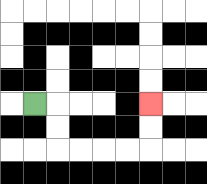{'start': '[1, 4]', 'end': '[6, 4]', 'path_directions': 'R,D,D,R,R,R,R,U,U', 'path_coordinates': '[[1, 4], [2, 4], [2, 5], [2, 6], [3, 6], [4, 6], [5, 6], [6, 6], [6, 5], [6, 4]]'}